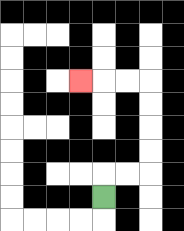{'start': '[4, 8]', 'end': '[3, 3]', 'path_directions': 'U,R,R,U,U,U,U,L,L,L', 'path_coordinates': '[[4, 8], [4, 7], [5, 7], [6, 7], [6, 6], [6, 5], [6, 4], [6, 3], [5, 3], [4, 3], [3, 3]]'}